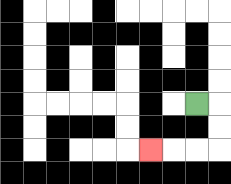{'start': '[8, 4]', 'end': '[6, 6]', 'path_directions': 'R,D,D,L,L,L', 'path_coordinates': '[[8, 4], [9, 4], [9, 5], [9, 6], [8, 6], [7, 6], [6, 6]]'}